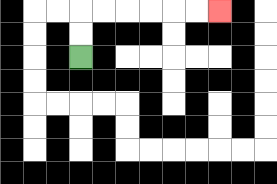{'start': '[3, 2]', 'end': '[9, 0]', 'path_directions': 'U,U,R,R,R,R,R,R', 'path_coordinates': '[[3, 2], [3, 1], [3, 0], [4, 0], [5, 0], [6, 0], [7, 0], [8, 0], [9, 0]]'}